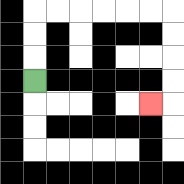{'start': '[1, 3]', 'end': '[6, 4]', 'path_directions': 'U,U,U,R,R,R,R,R,R,D,D,D,D,L', 'path_coordinates': '[[1, 3], [1, 2], [1, 1], [1, 0], [2, 0], [3, 0], [4, 0], [5, 0], [6, 0], [7, 0], [7, 1], [7, 2], [7, 3], [7, 4], [6, 4]]'}